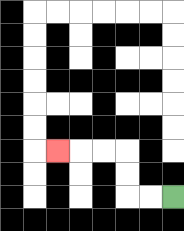{'start': '[7, 8]', 'end': '[2, 6]', 'path_directions': 'L,L,U,U,L,L,L', 'path_coordinates': '[[7, 8], [6, 8], [5, 8], [5, 7], [5, 6], [4, 6], [3, 6], [2, 6]]'}